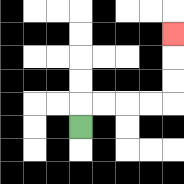{'start': '[3, 5]', 'end': '[7, 1]', 'path_directions': 'U,R,R,R,R,U,U,U', 'path_coordinates': '[[3, 5], [3, 4], [4, 4], [5, 4], [6, 4], [7, 4], [7, 3], [7, 2], [7, 1]]'}